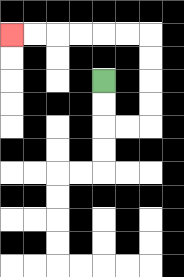{'start': '[4, 3]', 'end': '[0, 1]', 'path_directions': 'D,D,R,R,U,U,U,U,L,L,L,L,L,L', 'path_coordinates': '[[4, 3], [4, 4], [4, 5], [5, 5], [6, 5], [6, 4], [6, 3], [6, 2], [6, 1], [5, 1], [4, 1], [3, 1], [2, 1], [1, 1], [0, 1]]'}